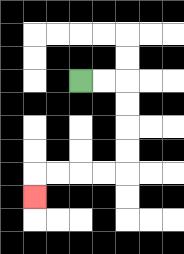{'start': '[3, 3]', 'end': '[1, 8]', 'path_directions': 'R,R,D,D,D,D,L,L,L,L,D', 'path_coordinates': '[[3, 3], [4, 3], [5, 3], [5, 4], [5, 5], [5, 6], [5, 7], [4, 7], [3, 7], [2, 7], [1, 7], [1, 8]]'}